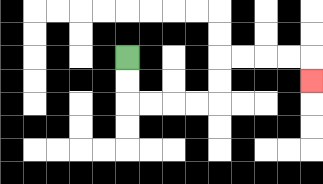{'start': '[5, 2]', 'end': '[13, 3]', 'path_directions': 'D,D,R,R,R,R,U,U,R,R,R,R,D', 'path_coordinates': '[[5, 2], [5, 3], [5, 4], [6, 4], [7, 4], [8, 4], [9, 4], [9, 3], [9, 2], [10, 2], [11, 2], [12, 2], [13, 2], [13, 3]]'}